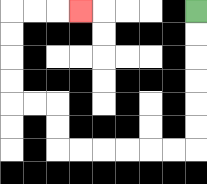{'start': '[8, 0]', 'end': '[3, 0]', 'path_directions': 'D,D,D,D,D,D,L,L,L,L,L,L,U,U,L,L,U,U,U,U,R,R,R', 'path_coordinates': '[[8, 0], [8, 1], [8, 2], [8, 3], [8, 4], [8, 5], [8, 6], [7, 6], [6, 6], [5, 6], [4, 6], [3, 6], [2, 6], [2, 5], [2, 4], [1, 4], [0, 4], [0, 3], [0, 2], [0, 1], [0, 0], [1, 0], [2, 0], [3, 0]]'}